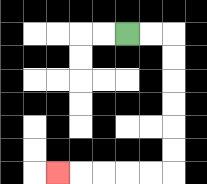{'start': '[5, 1]', 'end': '[2, 7]', 'path_directions': 'R,R,D,D,D,D,D,D,L,L,L,L,L', 'path_coordinates': '[[5, 1], [6, 1], [7, 1], [7, 2], [7, 3], [7, 4], [7, 5], [7, 6], [7, 7], [6, 7], [5, 7], [4, 7], [3, 7], [2, 7]]'}